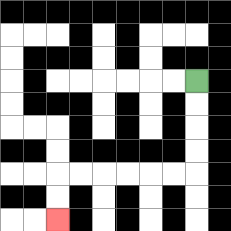{'start': '[8, 3]', 'end': '[2, 9]', 'path_directions': 'D,D,D,D,L,L,L,L,L,L,D,D', 'path_coordinates': '[[8, 3], [8, 4], [8, 5], [8, 6], [8, 7], [7, 7], [6, 7], [5, 7], [4, 7], [3, 7], [2, 7], [2, 8], [2, 9]]'}